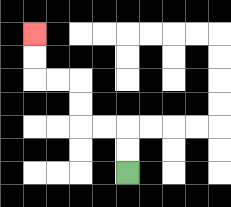{'start': '[5, 7]', 'end': '[1, 1]', 'path_directions': 'U,U,L,L,U,U,L,L,U,U', 'path_coordinates': '[[5, 7], [5, 6], [5, 5], [4, 5], [3, 5], [3, 4], [3, 3], [2, 3], [1, 3], [1, 2], [1, 1]]'}